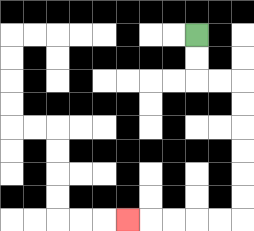{'start': '[8, 1]', 'end': '[5, 9]', 'path_directions': 'D,D,R,R,D,D,D,D,D,D,L,L,L,L,L', 'path_coordinates': '[[8, 1], [8, 2], [8, 3], [9, 3], [10, 3], [10, 4], [10, 5], [10, 6], [10, 7], [10, 8], [10, 9], [9, 9], [8, 9], [7, 9], [6, 9], [5, 9]]'}